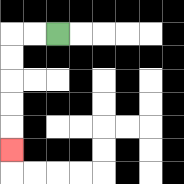{'start': '[2, 1]', 'end': '[0, 6]', 'path_directions': 'L,L,D,D,D,D,D', 'path_coordinates': '[[2, 1], [1, 1], [0, 1], [0, 2], [0, 3], [0, 4], [0, 5], [0, 6]]'}